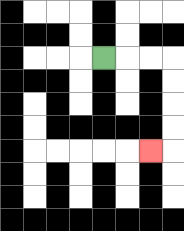{'start': '[4, 2]', 'end': '[6, 6]', 'path_directions': 'R,R,R,D,D,D,D,L', 'path_coordinates': '[[4, 2], [5, 2], [6, 2], [7, 2], [7, 3], [7, 4], [7, 5], [7, 6], [6, 6]]'}